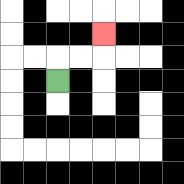{'start': '[2, 3]', 'end': '[4, 1]', 'path_directions': 'U,R,R,U', 'path_coordinates': '[[2, 3], [2, 2], [3, 2], [4, 2], [4, 1]]'}